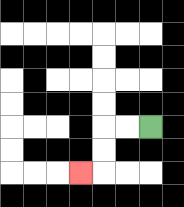{'start': '[6, 5]', 'end': '[3, 7]', 'path_directions': 'L,L,D,D,L', 'path_coordinates': '[[6, 5], [5, 5], [4, 5], [4, 6], [4, 7], [3, 7]]'}